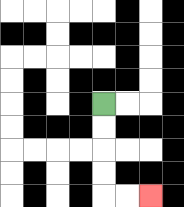{'start': '[4, 4]', 'end': '[6, 8]', 'path_directions': 'D,D,D,D,R,R', 'path_coordinates': '[[4, 4], [4, 5], [4, 6], [4, 7], [4, 8], [5, 8], [6, 8]]'}